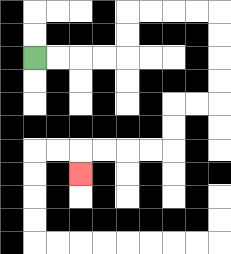{'start': '[1, 2]', 'end': '[3, 7]', 'path_directions': 'R,R,R,R,U,U,R,R,R,R,D,D,D,D,L,L,D,D,L,L,L,L,D', 'path_coordinates': '[[1, 2], [2, 2], [3, 2], [4, 2], [5, 2], [5, 1], [5, 0], [6, 0], [7, 0], [8, 0], [9, 0], [9, 1], [9, 2], [9, 3], [9, 4], [8, 4], [7, 4], [7, 5], [7, 6], [6, 6], [5, 6], [4, 6], [3, 6], [3, 7]]'}